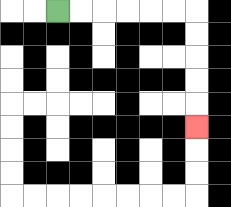{'start': '[2, 0]', 'end': '[8, 5]', 'path_directions': 'R,R,R,R,R,R,D,D,D,D,D', 'path_coordinates': '[[2, 0], [3, 0], [4, 0], [5, 0], [6, 0], [7, 0], [8, 0], [8, 1], [8, 2], [8, 3], [8, 4], [8, 5]]'}